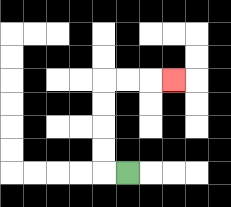{'start': '[5, 7]', 'end': '[7, 3]', 'path_directions': 'L,U,U,U,U,R,R,R', 'path_coordinates': '[[5, 7], [4, 7], [4, 6], [4, 5], [4, 4], [4, 3], [5, 3], [6, 3], [7, 3]]'}